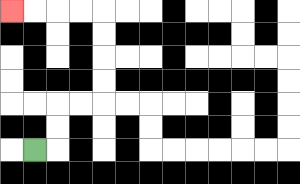{'start': '[1, 6]', 'end': '[0, 0]', 'path_directions': 'R,U,U,R,R,U,U,U,U,L,L,L,L', 'path_coordinates': '[[1, 6], [2, 6], [2, 5], [2, 4], [3, 4], [4, 4], [4, 3], [4, 2], [4, 1], [4, 0], [3, 0], [2, 0], [1, 0], [0, 0]]'}